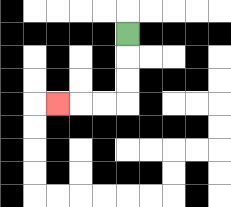{'start': '[5, 1]', 'end': '[2, 4]', 'path_directions': 'D,D,D,L,L,L', 'path_coordinates': '[[5, 1], [5, 2], [5, 3], [5, 4], [4, 4], [3, 4], [2, 4]]'}